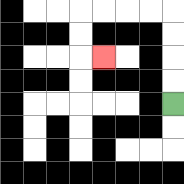{'start': '[7, 4]', 'end': '[4, 2]', 'path_directions': 'U,U,U,U,L,L,L,L,D,D,R', 'path_coordinates': '[[7, 4], [7, 3], [7, 2], [7, 1], [7, 0], [6, 0], [5, 0], [4, 0], [3, 0], [3, 1], [3, 2], [4, 2]]'}